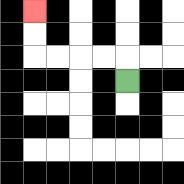{'start': '[5, 3]', 'end': '[1, 0]', 'path_directions': 'U,L,L,L,L,U,U', 'path_coordinates': '[[5, 3], [5, 2], [4, 2], [3, 2], [2, 2], [1, 2], [1, 1], [1, 0]]'}